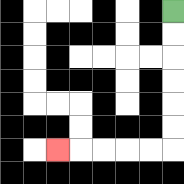{'start': '[7, 0]', 'end': '[2, 6]', 'path_directions': 'D,D,D,D,D,D,L,L,L,L,L', 'path_coordinates': '[[7, 0], [7, 1], [7, 2], [7, 3], [7, 4], [7, 5], [7, 6], [6, 6], [5, 6], [4, 6], [3, 6], [2, 6]]'}